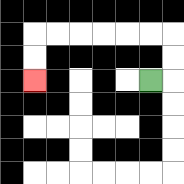{'start': '[6, 3]', 'end': '[1, 3]', 'path_directions': 'R,U,U,L,L,L,L,L,L,D,D', 'path_coordinates': '[[6, 3], [7, 3], [7, 2], [7, 1], [6, 1], [5, 1], [4, 1], [3, 1], [2, 1], [1, 1], [1, 2], [1, 3]]'}